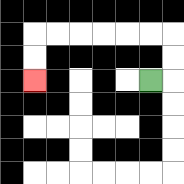{'start': '[6, 3]', 'end': '[1, 3]', 'path_directions': 'R,U,U,L,L,L,L,L,L,D,D', 'path_coordinates': '[[6, 3], [7, 3], [7, 2], [7, 1], [6, 1], [5, 1], [4, 1], [3, 1], [2, 1], [1, 1], [1, 2], [1, 3]]'}